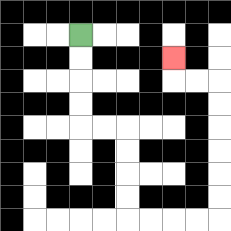{'start': '[3, 1]', 'end': '[7, 2]', 'path_directions': 'D,D,D,D,R,R,D,D,D,D,R,R,R,R,U,U,U,U,U,U,L,L,U', 'path_coordinates': '[[3, 1], [3, 2], [3, 3], [3, 4], [3, 5], [4, 5], [5, 5], [5, 6], [5, 7], [5, 8], [5, 9], [6, 9], [7, 9], [8, 9], [9, 9], [9, 8], [9, 7], [9, 6], [9, 5], [9, 4], [9, 3], [8, 3], [7, 3], [7, 2]]'}